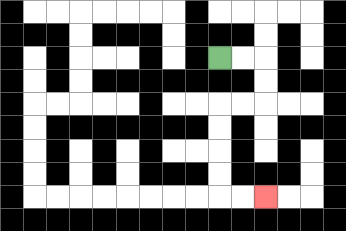{'start': '[9, 2]', 'end': '[11, 8]', 'path_directions': 'R,R,D,D,L,L,D,D,D,D,R,R', 'path_coordinates': '[[9, 2], [10, 2], [11, 2], [11, 3], [11, 4], [10, 4], [9, 4], [9, 5], [9, 6], [9, 7], [9, 8], [10, 8], [11, 8]]'}